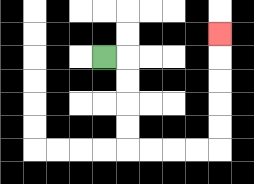{'start': '[4, 2]', 'end': '[9, 1]', 'path_directions': 'R,D,D,D,D,R,R,R,R,U,U,U,U,U', 'path_coordinates': '[[4, 2], [5, 2], [5, 3], [5, 4], [5, 5], [5, 6], [6, 6], [7, 6], [8, 6], [9, 6], [9, 5], [9, 4], [9, 3], [9, 2], [9, 1]]'}